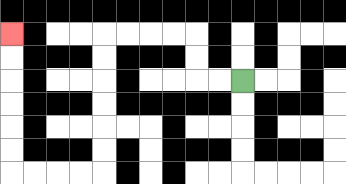{'start': '[10, 3]', 'end': '[0, 1]', 'path_directions': 'L,L,U,U,L,L,L,L,D,D,D,D,D,D,L,L,L,L,U,U,U,U,U,U', 'path_coordinates': '[[10, 3], [9, 3], [8, 3], [8, 2], [8, 1], [7, 1], [6, 1], [5, 1], [4, 1], [4, 2], [4, 3], [4, 4], [4, 5], [4, 6], [4, 7], [3, 7], [2, 7], [1, 7], [0, 7], [0, 6], [0, 5], [0, 4], [0, 3], [0, 2], [0, 1]]'}